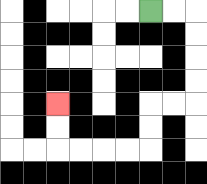{'start': '[6, 0]', 'end': '[2, 4]', 'path_directions': 'R,R,D,D,D,D,L,L,D,D,L,L,L,L,U,U', 'path_coordinates': '[[6, 0], [7, 0], [8, 0], [8, 1], [8, 2], [8, 3], [8, 4], [7, 4], [6, 4], [6, 5], [6, 6], [5, 6], [4, 6], [3, 6], [2, 6], [2, 5], [2, 4]]'}